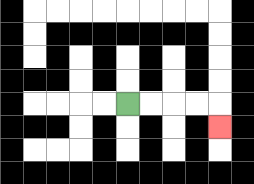{'start': '[5, 4]', 'end': '[9, 5]', 'path_directions': 'R,R,R,R,D', 'path_coordinates': '[[5, 4], [6, 4], [7, 4], [8, 4], [9, 4], [9, 5]]'}